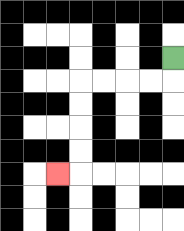{'start': '[7, 2]', 'end': '[2, 7]', 'path_directions': 'D,L,L,L,L,D,D,D,D,L', 'path_coordinates': '[[7, 2], [7, 3], [6, 3], [5, 3], [4, 3], [3, 3], [3, 4], [3, 5], [3, 6], [3, 7], [2, 7]]'}